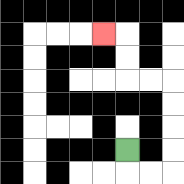{'start': '[5, 6]', 'end': '[4, 1]', 'path_directions': 'D,R,R,U,U,U,U,L,L,U,U,L', 'path_coordinates': '[[5, 6], [5, 7], [6, 7], [7, 7], [7, 6], [7, 5], [7, 4], [7, 3], [6, 3], [5, 3], [5, 2], [5, 1], [4, 1]]'}